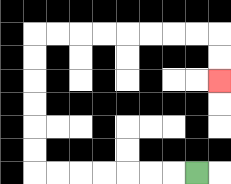{'start': '[8, 7]', 'end': '[9, 3]', 'path_directions': 'L,L,L,L,L,L,L,U,U,U,U,U,U,R,R,R,R,R,R,R,R,D,D', 'path_coordinates': '[[8, 7], [7, 7], [6, 7], [5, 7], [4, 7], [3, 7], [2, 7], [1, 7], [1, 6], [1, 5], [1, 4], [1, 3], [1, 2], [1, 1], [2, 1], [3, 1], [4, 1], [5, 1], [6, 1], [7, 1], [8, 1], [9, 1], [9, 2], [9, 3]]'}